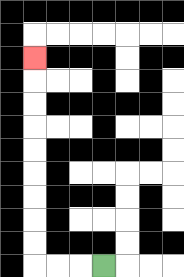{'start': '[4, 11]', 'end': '[1, 2]', 'path_directions': 'L,L,L,U,U,U,U,U,U,U,U,U', 'path_coordinates': '[[4, 11], [3, 11], [2, 11], [1, 11], [1, 10], [1, 9], [1, 8], [1, 7], [1, 6], [1, 5], [1, 4], [1, 3], [1, 2]]'}